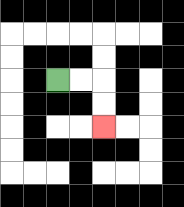{'start': '[2, 3]', 'end': '[4, 5]', 'path_directions': 'R,R,D,D', 'path_coordinates': '[[2, 3], [3, 3], [4, 3], [4, 4], [4, 5]]'}